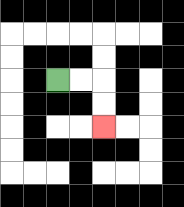{'start': '[2, 3]', 'end': '[4, 5]', 'path_directions': 'R,R,D,D', 'path_coordinates': '[[2, 3], [3, 3], [4, 3], [4, 4], [4, 5]]'}